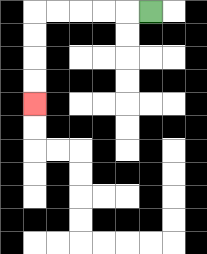{'start': '[6, 0]', 'end': '[1, 4]', 'path_directions': 'L,L,L,L,L,D,D,D,D', 'path_coordinates': '[[6, 0], [5, 0], [4, 0], [3, 0], [2, 0], [1, 0], [1, 1], [1, 2], [1, 3], [1, 4]]'}